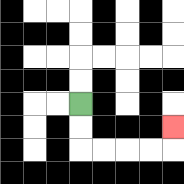{'start': '[3, 4]', 'end': '[7, 5]', 'path_directions': 'D,D,R,R,R,R,U', 'path_coordinates': '[[3, 4], [3, 5], [3, 6], [4, 6], [5, 6], [6, 6], [7, 6], [7, 5]]'}